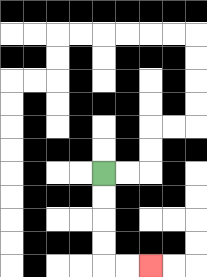{'start': '[4, 7]', 'end': '[6, 11]', 'path_directions': 'D,D,D,D,R,R', 'path_coordinates': '[[4, 7], [4, 8], [4, 9], [4, 10], [4, 11], [5, 11], [6, 11]]'}